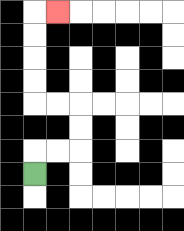{'start': '[1, 7]', 'end': '[2, 0]', 'path_directions': 'U,R,R,U,U,L,L,U,U,U,U,R', 'path_coordinates': '[[1, 7], [1, 6], [2, 6], [3, 6], [3, 5], [3, 4], [2, 4], [1, 4], [1, 3], [1, 2], [1, 1], [1, 0], [2, 0]]'}